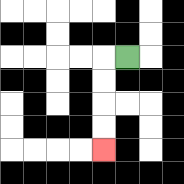{'start': '[5, 2]', 'end': '[4, 6]', 'path_directions': 'L,D,D,D,D', 'path_coordinates': '[[5, 2], [4, 2], [4, 3], [4, 4], [4, 5], [4, 6]]'}